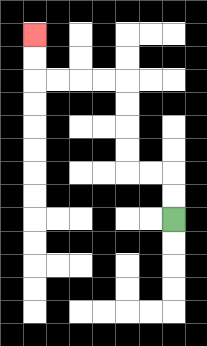{'start': '[7, 9]', 'end': '[1, 1]', 'path_directions': 'U,U,L,L,U,U,U,U,L,L,L,L,U,U', 'path_coordinates': '[[7, 9], [7, 8], [7, 7], [6, 7], [5, 7], [5, 6], [5, 5], [5, 4], [5, 3], [4, 3], [3, 3], [2, 3], [1, 3], [1, 2], [1, 1]]'}